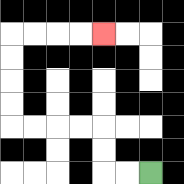{'start': '[6, 7]', 'end': '[4, 1]', 'path_directions': 'L,L,U,U,L,L,L,L,U,U,U,U,R,R,R,R', 'path_coordinates': '[[6, 7], [5, 7], [4, 7], [4, 6], [4, 5], [3, 5], [2, 5], [1, 5], [0, 5], [0, 4], [0, 3], [0, 2], [0, 1], [1, 1], [2, 1], [3, 1], [4, 1]]'}